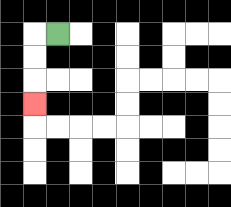{'start': '[2, 1]', 'end': '[1, 4]', 'path_directions': 'L,D,D,D', 'path_coordinates': '[[2, 1], [1, 1], [1, 2], [1, 3], [1, 4]]'}